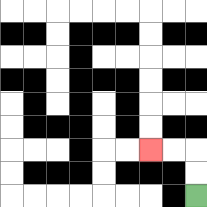{'start': '[8, 8]', 'end': '[6, 6]', 'path_directions': 'U,U,L,L', 'path_coordinates': '[[8, 8], [8, 7], [8, 6], [7, 6], [6, 6]]'}